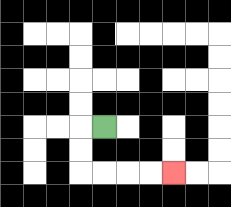{'start': '[4, 5]', 'end': '[7, 7]', 'path_directions': 'L,D,D,R,R,R,R', 'path_coordinates': '[[4, 5], [3, 5], [3, 6], [3, 7], [4, 7], [5, 7], [6, 7], [7, 7]]'}